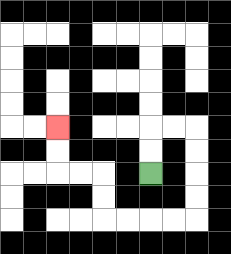{'start': '[6, 7]', 'end': '[2, 5]', 'path_directions': 'U,U,R,R,D,D,D,D,L,L,L,L,U,U,L,L,U,U', 'path_coordinates': '[[6, 7], [6, 6], [6, 5], [7, 5], [8, 5], [8, 6], [8, 7], [8, 8], [8, 9], [7, 9], [6, 9], [5, 9], [4, 9], [4, 8], [4, 7], [3, 7], [2, 7], [2, 6], [2, 5]]'}